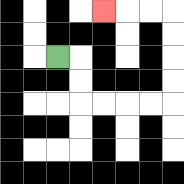{'start': '[2, 2]', 'end': '[4, 0]', 'path_directions': 'R,D,D,R,R,R,R,U,U,U,U,L,L,L', 'path_coordinates': '[[2, 2], [3, 2], [3, 3], [3, 4], [4, 4], [5, 4], [6, 4], [7, 4], [7, 3], [7, 2], [7, 1], [7, 0], [6, 0], [5, 0], [4, 0]]'}